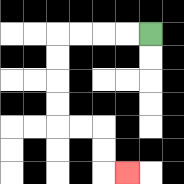{'start': '[6, 1]', 'end': '[5, 7]', 'path_directions': 'L,L,L,L,D,D,D,D,R,R,D,D,R', 'path_coordinates': '[[6, 1], [5, 1], [4, 1], [3, 1], [2, 1], [2, 2], [2, 3], [2, 4], [2, 5], [3, 5], [4, 5], [4, 6], [4, 7], [5, 7]]'}